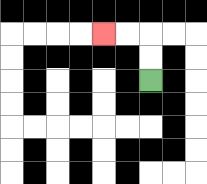{'start': '[6, 3]', 'end': '[4, 1]', 'path_directions': 'U,U,L,L', 'path_coordinates': '[[6, 3], [6, 2], [6, 1], [5, 1], [4, 1]]'}